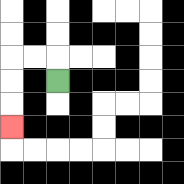{'start': '[2, 3]', 'end': '[0, 5]', 'path_directions': 'U,L,L,D,D,D', 'path_coordinates': '[[2, 3], [2, 2], [1, 2], [0, 2], [0, 3], [0, 4], [0, 5]]'}